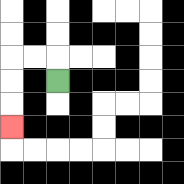{'start': '[2, 3]', 'end': '[0, 5]', 'path_directions': 'U,L,L,D,D,D', 'path_coordinates': '[[2, 3], [2, 2], [1, 2], [0, 2], [0, 3], [0, 4], [0, 5]]'}